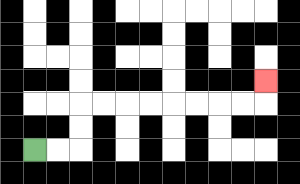{'start': '[1, 6]', 'end': '[11, 3]', 'path_directions': 'R,R,U,U,R,R,R,R,R,R,R,R,U', 'path_coordinates': '[[1, 6], [2, 6], [3, 6], [3, 5], [3, 4], [4, 4], [5, 4], [6, 4], [7, 4], [8, 4], [9, 4], [10, 4], [11, 4], [11, 3]]'}